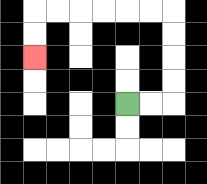{'start': '[5, 4]', 'end': '[1, 2]', 'path_directions': 'R,R,U,U,U,U,L,L,L,L,L,L,D,D', 'path_coordinates': '[[5, 4], [6, 4], [7, 4], [7, 3], [7, 2], [7, 1], [7, 0], [6, 0], [5, 0], [4, 0], [3, 0], [2, 0], [1, 0], [1, 1], [1, 2]]'}